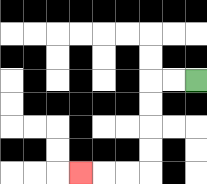{'start': '[8, 3]', 'end': '[3, 7]', 'path_directions': 'L,L,D,D,D,D,L,L,L', 'path_coordinates': '[[8, 3], [7, 3], [6, 3], [6, 4], [6, 5], [6, 6], [6, 7], [5, 7], [4, 7], [3, 7]]'}